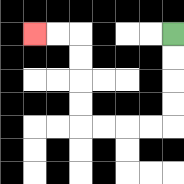{'start': '[7, 1]', 'end': '[1, 1]', 'path_directions': 'D,D,D,D,L,L,L,L,U,U,U,U,L,L', 'path_coordinates': '[[7, 1], [7, 2], [7, 3], [7, 4], [7, 5], [6, 5], [5, 5], [4, 5], [3, 5], [3, 4], [3, 3], [3, 2], [3, 1], [2, 1], [1, 1]]'}